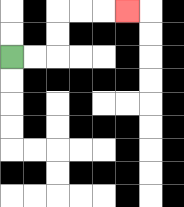{'start': '[0, 2]', 'end': '[5, 0]', 'path_directions': 'R,R,U,U,R,R,R', 'path_coordinates': '[[0, 2], [1, 2], [2, 2], [2, 1], [2, 0], [3, 0], [4, 0], [5, 0]]'}